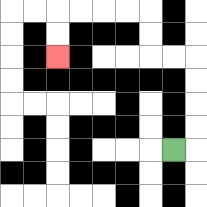{'start': '[7, 6]', 'end': '[2, 2]', 'path_directions': 'R,U,U,U,U,L,L,U,U,L,L,L,L,D,D', 'path_coordinates': '[[7, 6], [8, 6], [8, 5], [8, 4], [8, 3], [8, 2], [7, 2], [6, 2], [6, 1], [6, 0], [5, 0], [4, 0], [3, 0], [2, 0], [2, 1], [2, 2]]'}